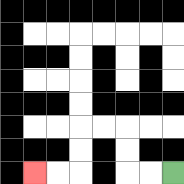{'start': '[7, 7]', 'end': '[1, 7]', 'path_directions': 'L,L,U,U,L,L,D,D,L,L', 'path_coordinates': '[[7, 7], [6, 7], [5, 7], [5, 6], [5, 5], [4, 5], [3, 5], [3, 6], [3, 7], [2, 7], [1, 7]]'}